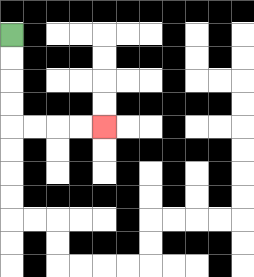{'start': '[0, 1]', 'end': '[4, 5]', 'path_directions': 'D,D,D,D,R,R,R,R', 'path_coordinates': '[[0, 1], [0, 2], [0, 3], [0, 4], [0, 5], [1, 5], [2, 5], [3, 5], [4, 5]]'}